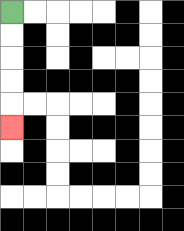{'start': '[0, 0]', 'end': '[0, 5]', 'path_directions': 'D,D,D,D,D', 'path_coordinates': '[[0, 0], [0, 1], [0, 2], [0, 3], [0, 4], [0, 5]]'}